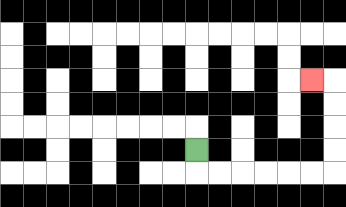{'start': '[8, 6]', 'end': '[13, 3]', 'path_directions': 'D,R,R,R,R,R,R,U,U,U,U,L', 'path_coordinates': '[[8, 6], [8, 7], [9, 7], [10, 7], [11, 7], [12, 7], [13, 7], [14, 7], [14, 6], [14, 5], [14, 4], [14, 3], [13, 3]]'}